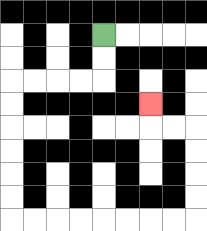{'start': '[4, 1]', 'end': '[6, 4]', 'path_directions': 'D,D,L,L,L,L,D,D,D,D,D,D,R,R,R,R,R,R,R,R,U,U,U,U,L,L,U', 'path_coordinates': '[[4, 1], [4, 2], [4, 3], [3, 3], [2, 3], [1, 3], [0, 3], [0, 4], [0, 5], [0, 6], [0, 7], [0, 8], [0, 9], [1, 9], [2, 9], [3, 9], [4, 9], [5, 9], [6, 9], [7, 9], [8, 9], [8, 8], [8, 7], [8, 6], [8, 5], [7, 5], [6, 5], [6, 4]]'}